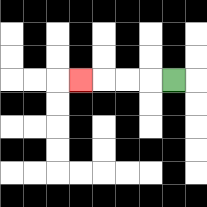{'start': '[7, 3]', 'end': '[3, 3]', 'path_directions': 'L,L,L,L', 'path_coordinates': '[[7, 3], [6, 3], [5, 3], [4, 3], [3, 3]]'}